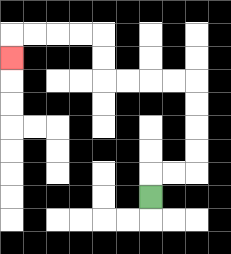{'start': '[6, 8]', 'end': '[0, 2]', 'path_directions': 'U,R,R,U,U,U,U,L,L,L,L,U,U,L,L,L,L,D', 'path_coordinates': '[[6, 8], [6, 7], [7, 7], [8, 7], [8, 6], [8, 5], [8, 4], [8, 3], [7, 3], [6, 3], [5, 3], [4, 3], [4, 2], [4, 1], [3, 1], [2, 1], [1, 1], [0, 1], [0, 2]]'}